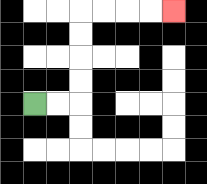{'start': '[1, 4]', 'end': '[7, 0]', 'path_directions': 'R,R,U,U,U,U,R,R,R,R', 'path_coordinates': '[[1, 4], [2, 4], [3, 4], [3, 3], [3, 2], [3, 1], [3, 0], [4, 0], [5, 0], [6, 0], [7, 0]]'}